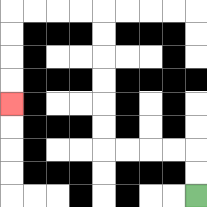{'start': '[8, 8]', 'end': '[0, 4]', 'path_directions': 'U,U,L,L,L,L,U,U,U,U,U,U,L,L,L,L,D,D,D,D', 'path_coordinates': '[[8, 8], [8, 7], [8, 6], [7, 6], [6, 6], [5, 6], [4, 6], [4, 5], [4, 4], [4, 3], [4, 2], [4, 1], [4, 0], [3, 0], [2, 0], [1, 0], [0, 0], [0, 1], [0, 2], [0, 3], [0, 4]]'}